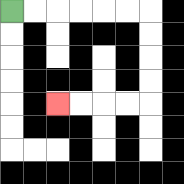{'start': '[0, 0]', 'end': '[2, 4]', 'path_directions': 'R,R,R,R,R,R,D,D,D,D,L,L,L,L', 'path_coordinates': '[[0, 0], [1, 0], [2, 0], [3, 0], [4, 0], [5, 0], [6, 0], [6, 1], [6, 2], [6, 3], [6, 4], [5, 4], [4, 4], [3, 4], [2, 4]]'}